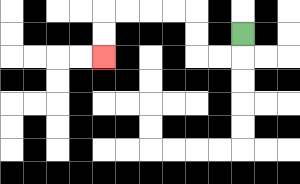{'start': '[10, 1]', 'end': '[4, 2]', 'path_directions': 'D,L,L,U,U,L,L,L,L,D,D', 'path_coordinates': '[[10, 1], [10, 2], [9, 2], [8, 2], [8, 1], [8, 0], [7, 0], [6, 0], [5, 0], [4, 0], [4, 1], [4, 2]]'}